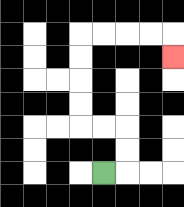{'start': '[4, 7]', 'end': '[7, 2]', 'path_directions': 'R,U,U,L,L,U,U,U,U,R,R,R,R,D', 'path_coordinates': '[[4, 7], [5, 7], [5, 6], [5, 5], [4, 5], [3, 5], [3, 4], [3, 3], [3, 2], [3, 1], [4, 1], [5, 1], [6, 1], [7, 1], [7, 2]]'}